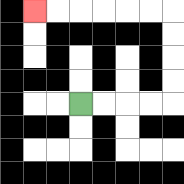{'start': '[3, 4]', 'end': '[1, 0]', 'path_directions': 'R,R,R,R,U,U,U,U,L,L,L,L,L,L', 'path_coordinates': '[[3, 4], [4, 4], [5, 4], [6, 4], [7, 4], [7, 3], [7, 2], [7, 1], [7, 0], [6, 0], [5, 0], [4, 0], [3, 0], [2, 0], [1, 0]]'}